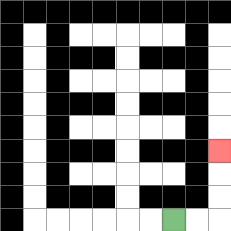{'start': '[7, 9]', 'end': '[9, 6]', 'path_directions': 'R,R,U,U,U', 'path_coordinates': '[[7, 9], [8, 9], [9, 9], [9, 8], [9, 7], [9, 6]]'}